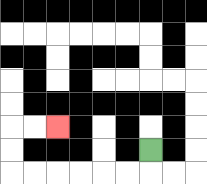{'start': '[6, 6]', 'end': '[2, 5]', 'path_directions': 'D,L,L,L,L,L,L,U,U,R,R', 'path_coordinates': '[[6, 6], [6, 7], [5, 7], [4, 7], [3, 7], [2, 7], [1, 7], [0, 7], [0, 6], [0, 5], [1, 5], [2, 5]]'}